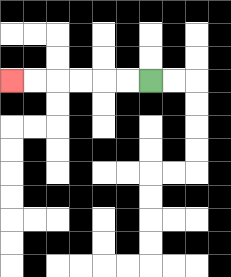{'start': '[6, 3]', 'end': '[0, 3]', 'path_directions': 'L,L,L,L,L,L', 'path_coordinates': '[[6, 3], [5, 3], [4, 3], [3, 3], [2, 3], [1, 3], [0, 3]]'}